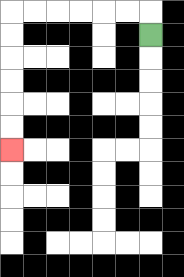{'start': '[6, 1]', 'end': '[0, 6]', 'path_directions': 'U,L,L,L,L,L,L,D,D,D,D,D,D', 'path_coordinates': '[[6, 1], [6, 0], [5, 0], [4, 0], [3, 0], [2, 0], [1, 0], [0, 0], [0, 1], [0, 2], [0, 3], [0, 4], [0, 5], [0, 6]]'}